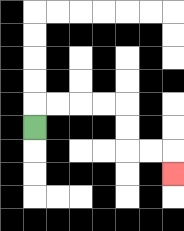{'start': '[1, 5]', 'end': '[7, 7]', 'path_directions': 'U,R,R,R,R,D,D,R,R,D', 'path_coordinates': '[[1, 5], [1, 4], [2, 4], [3, 4], [4, 4], [5, 4], [5, 5], [5, 6], [6, 6], [7, 6], [7, 7]]'}